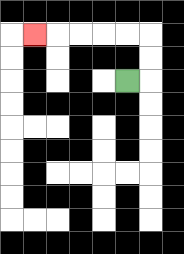{'start': '[5, 3]', 'end': '[1, 1]', 'path_directions': 'R,U,U,L,L,L,L,L', 'path_coordinates': '[[5, 3], [6, 3], [6, 2], [6, 1], [5, 1], [4, 1], [3, 1], [2, 1], [1, 1]]'}